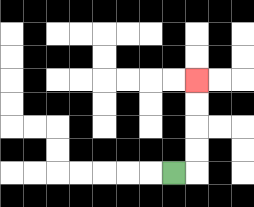{'start': '[7, 7]', 'end': '[8, 3]', 'path_directions': 'R,U,U,U,U', 'path_coordinates': '[[7, 7], [8, 7], [8, 6], [8, 5], [8, 4], [8, 3]]'}